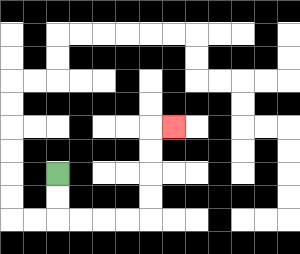{'start': '[2, 7]', 'end': '[7, 5]', 'path_directions': 'D,D,R,R,R,R,U,U,U,U,R', 'path_coordinates': '[[2, 7], [2, 8], [2, 9], [3, 9], [4, 9], [5, 9], [6, 9], [6, 8], [6, 7], [6, 6], [6, 5], [7, 5]]'}